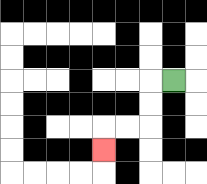{'start': '[7, 3]', 'end': '[4, 6]', 'path_directions': 'L,D,D,L,L,D', 'path_coordinates': '[[7, 3], [6, 3], [6, 4], [6, 5], [5, 5], [4, 5], [4, 6]]'}